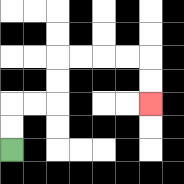{'start': '[0, 6]', 'end': '[6, 4]', 'path_directions': 'U,U,R,R,U,U,R,R,R,R,D,D', 'path_coordinates': '[[0, 6], [0, 5], [0, 4], [1, 4], [2, 4], [2, 3], [2, 2], [3, 2], [4, 2], [5, 2], [6, 2], [6, 3], [6, 4]]'}